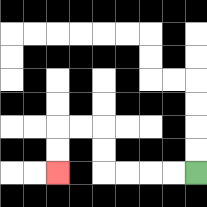{'start': '[8, 7]', 'end': '[2, 7]', 'path_directions': 'L,L,L,L,U,U,L,L,D,D', 'path_coordinates': '[[8, 7], [7, 7], [6, 7], [5, 7], [4, 7], [4, 6], [4, 5], [3, 5], [2, 5], [2, 6], [2, 7]]'}